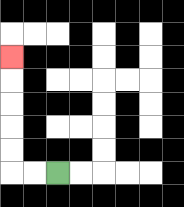{'start': '[2, 7]', 'end': '[0, 2]', 'path_directions': 'L,L,U,U,U,U,U', 'path_coordinates': '[[2, 7], [1, 7], [0, 7], [0, 6], [0, 5], [0, 4], [0, 3], [0, 2]]'}